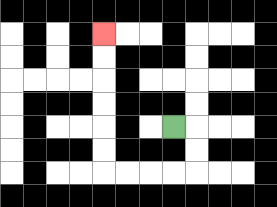{'start': '[7, 5]', 'end': '[4, 1]', 'path_directions': 'R,D,D,L,L,L,L,U,U,U,U,U,U', 'path_coordinates': '[[7, 5], [8, 5], [8, 6], [8, 7], [7, 7], [6, 7], [5, 7], [4, 7], [4, 6], [4, 5], [4, 4], [4, 3], [4, 2], [4, 1]]'}